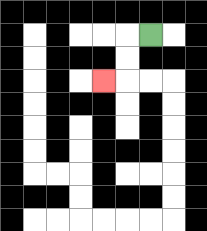{'start': '[6, 1]', 'end': '[4, 3]', 'path_directions': 'L,D,D,L', 'path_coordinates': '[[6, 1], [5, 1], [5, 2], [5, 3], [4, 3]]'}